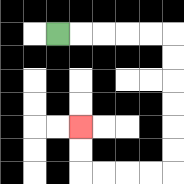{'start': '[2, 1]', 'end': '[3, 5]', 'path_directions': 'R,R,R,R,R,D,D,D,D,D,D,L,L,L,L,U,U', 'path_coordinates': '[[2, 1], [3, 1], [4, 1], [5, 1], [6, 1], [7, 1], [7, 2], [7, 3], [7, 4], [7, 5], [7, 6], [7, 7], [6, 7], [5, 7], [4, 7], [3, 7], [3, 6], [3, 5]]'}